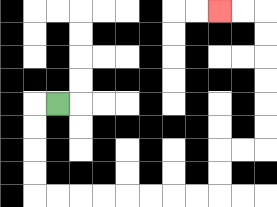{'start': '[2, 4]', 'end': '[9, 0]', 'path_directions': 'L,D,D,D,D,R,R,R,R,R,R,R,R,U,U,R,R,U,U,U,U,U,U,L,L', 'path_coordinates': '[[2, 4], [1, 4], [1, 5], [1, 6], [1, 7], [1, 8], [2, 8], [3, 8], [4, 8], [5, 8], [6, 8], [7, 8], [8, 8], [9, 8], [9, 7], [9, 6], [10, 6], [11, 6], [11, 5], [11, 4], [11, 3], [11, 2], [11, 1], [11, 0], [10, 0], [9, 0]]'}